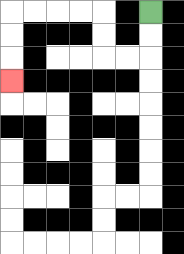{'start': '[6, 0]', 'end': '[0, 3]', 'path_directions': 'D,D,L,L,U,U,L,L,L,L,D,D,D', 'path_coordinates': '[[6, 0], [6, 1], [6, 2], [5, 2], [4, 2], [4, 1], [4, 0], [3, 0], [2, 0], [1, 0], [0, 0], [0, 1], [0, 2], [0, 3]]'}